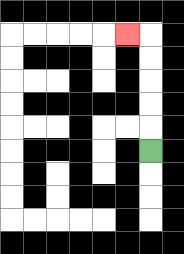{'start': '[6, 6]', 'end': '[5, 1]', 'path_directions': 'U,U,U,U,U,L', 'path_coordinates': '[[6, 6], [6, 5], [6, 4], [6, 3], [6, 2], [6, 1], [5, 1]]'}